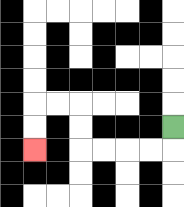{'start': '[7, 5]', 'end': '[1, 6]', 'path_directions': 'D,L,L,L,L,U,U,L,L,D,D', 'path_coordinates': '[[7, 5], [7, 6], [6, 6], [5, 6], [4, 6], [3, 6], [3, 5], [3, 4], [2, 4], [1, 4], [1, 5], [1, 6]]'}